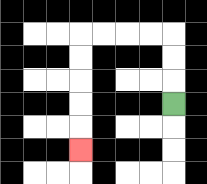{'start': '[7, 4]', 'end': '[3, 6]', 'path_directions': 'U,U,U,L,L,L,L,D,D,D,D,D', 'path_coordinates': '[[7, 4], [7, 3], [7, 2], [7, 1], [6, 1], [5, 1], [4, 1], [3, 1], [3, 2], [3, 3], [3, 4], [3, 5], [3, 6]]'}